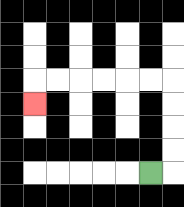{'start': '[6, 7]', 'end': '[1, 4]', 'path_directions': 'R,U,U,U,U,L,L,L,L,L,L,D', 'path_coordinates': '[[6, 7], [7, 7], [7, 6], [7, 5], [7, 4], [7, 3], [6, 3], [5, 3], [4, 3], [3, 3], [2, 3], [1, 3], [1, 4]]'}